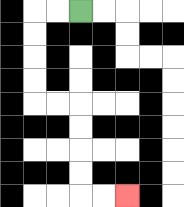{'start': '[3, 0]', 'end': '[5, 8]', 'path_directions': 'L,L,D,D,D,D,R,R,D,D,D,D,R,R', 'path_coordinates': '[[3, 0], [2, 0], [1, 0], [1, 1], [1, 2], [1, 3], [1, 4], [2, 4], [3, 4], [3, 5], [3, 6], [3, 7], [3, 8], [4, 8], [5, 8]]'}